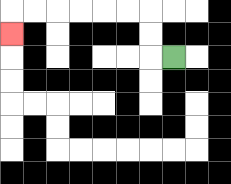{'start': '[7, 2]', 'end': '[0, 1]', 'path_directions': 'L,U,U,L,L,L,L,L,L,D', 'path_coordinates': '[[7, 2], [6, 2], [6, 1], [6, 0], [5, 0], [4, 0], [3, 0], [2, 0], [1, 0], [0, 0], [0, 1]]'}